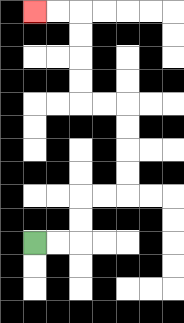{'start': '[1, 10]', 'end': '[1, 0]', 'path_directions': 'R,R,U,U,R,R,U,U,U,U,L,L,U,U,U,U,L,L', 'path_coordinates': '[[1, 10], [2, 10], [3, 10], [3, 9], [3, 8], [4, 8], [5, 8], [5, 7], [5, 6], [5, 5], [5, 4], [4, 4], [3, 4], [3, 3], [3, 2], [3, 1], [3, 0], [2, 0], [1, 0]]'}